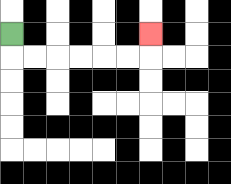{'start': '[0, 1]', 'end': '[6, 1]', 'path_directions': 'D,R,R,R,R,R,R,U', 'path_coordinates': '[[0, 1], [0, 2], [1, 2], [2, 2], [3, 2], [4, 2], [5, 2], [6, 2], [6, 1]]'}